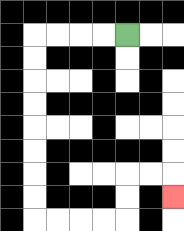{'start': '[5, 1]', 'end': '[7, 8]', 'path_directions': 'L,L,L,L,D,D,D,D,D,D,D,D,R,R,R,R,U,U,R,R,D', 'path_coordinates': '[[5, 1], [4, 1], [3, 1], [2, 1], [1, 1], [1, 2], [1, 3], [1, 4], [1, 5], [1, 6], [1, 7], [1, 8], [1, 9], [2, 9], [3, 9], [4, 9], [5, 9], [5, 8], [5, 7], [6, 7], [7, 7], [7, 8]]'}